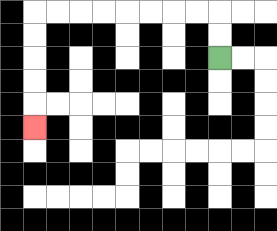{'start': '[9, 2]', 'end': '[1, 5]', 'path_directions': 'U,U,L,L,L,L,L,L,L,L,D,D,D,D,D', 'path_coordinates': '[[9, 2], [9, 1], [9, 0], [8, 0], [7, 0], [6, 0], [5, 0], [4, 0], [3, 0], [2, 0], [1, 0], [1, 1], [1, 2], [1, 3], [1, 4], [1, 5]]'}